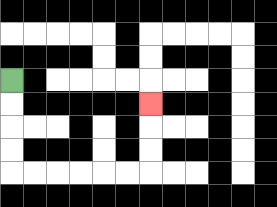{'start': '[0, 3]', 'end': '[6, 4]', 'path_directions': 'D,D,D,D,R,R,R,R,R,R,U,U,U', 'path_coordinates': '[[0, 3], [0, 4], [0, 5], [0, 6], [0, 7], [1, 7], [2, 7], [3, 7], [4, 7], [5, 7], [6, 7], [6, 6], [6, 5], [6, 4]]'}